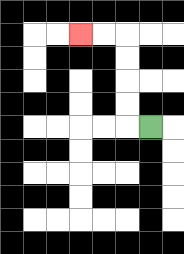{'start': '[6, 5]', 'end': '[3, 1]', 'path_directions': 'L,U,U,U,U,L,L', 'path_coordinates': '[[6, 5], [5, 5], [5, 4], [5, 3], [5, 2], [5, 1], [4, 1], [3, 1]]'}